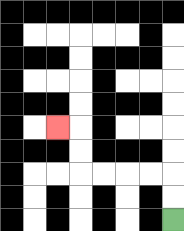{'start': '[7, 9]', 'end': '[2, 5]', 'path_directions': 'U,U,L,L,L,L,U,U,L', 'path_coordinates': '[[7, 9], [7, 8], [7, 7], [6, 7], [5, 7], [4, 7], [3, 7], [3, 6], [3, 5], [2, 5]]'}